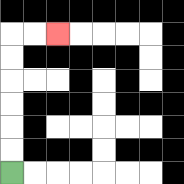{'start': '[0, 7]', 'end': '[2, 1]', 'path_directions': 'U,U,U,U,U,U,R,R', 'path_coordinates': '[[0, 7], [0, 6], [0, 5], [0, 4], [0, 3], [0, 2], [0, 1], [1, 1], [2, 1]]'}